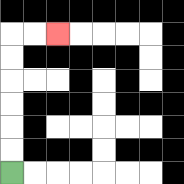{'start': '[0, 7]', 'end': '[2, 1]', 'path_directions': 'U,U,U,U,U,U,R,R', 'path_coordinates': '[[0, 7], [0, 6], [0, 5], [0, 4], [0, 3], [0, 2], [0, 1], [1, 1], [2, 1]]'}